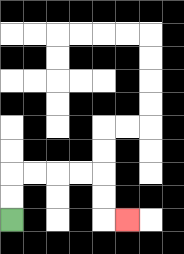{'start': '[0, 9]', 'end': '[5, 9]', 'path_directions': 'U,U,R,R,R,R,D,D,R', 'path_coordinates': '[[0, 9], [0, 8], [0, 7], [1, 7], [2, 7], [3, 7], [4, 7], [4, 8], [4, 9], [5, 9]]'}